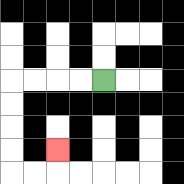{'start': '[4, 3]', 'end': '[2, 6]', 'path_directions': 'L,L,L,L,D,D,D,D,R,R,U', 'path_coordinates': '[[4, 3], [3, 3], [2, 3], [1, 3], [0, 3], [0, 4], [0, 5], [0, 6], [0, 7], [1, 7], [2, 7], [2, 6]]'}